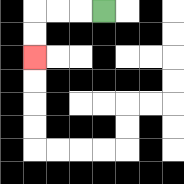{'start': '[4, 0]', 'end': '[1, 2]', 'path_directions': 'L,L,L,D,D', 'path_coordinates': '[[4, 0], [3, 0], [2, 0], [1, 0], [1, 1], [1, 2]]'}